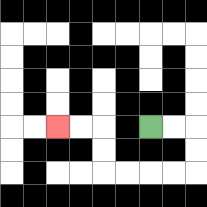{'start': '[6, 5]', 'end': '[2, 5]', 'path_directions': 'R,R,D,D,L,L,L,L,U,U,L,L', 'path_coordinates': '[[6, 5], [7, 5], [8, 5], [8, 6], [8, 7], [7, 7], [6, 7], [5, 7], [4, 7], [4, 6], [4, 5], [3, 5], [2, 5]]'}